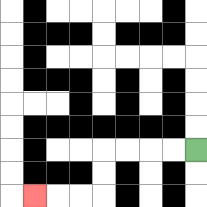{'start': '[8, 6]', 'end': '[1, 8]', 'path_directions': 'L,L,L,L,D,D,L,L,L', 'path_coordinates': '[[8, 6], [7, 6], [6, 6], [5, 6], [4, 6], [4, 7], [4, 8], [3, 8], [2, 8], [1, 8]]'}